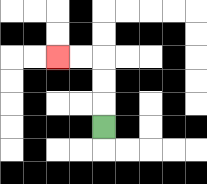{'start': '[4, 5]', 'end': '[2, 2]', 'path_directions': 'U,U,U,L,L', 'path_coordinates': '[[4, 5], [4, 4], [4, 3], [4, 2], [3, 2], [2, 2]]'}